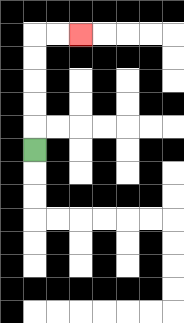{'start': '[1, 6]', 'end': '[3, 1]', 'path_directions': 'U,U,U,U,U,R,R', 'path_coordinates': '[[1, 6], [1, 5], [1, 4], [1, 3], [1, 2], [1, 1], [2, 1], [3, 1]]'}